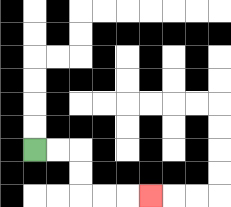{'start': '[1, 6]', 'end': '[6, 8]', 'path_directions': 'R,R,D,D,R,R,R', 'path_coordinates': '[[1, 6], [2, 6], [3, 6], [3, 7], [3, 8], [4, 8], [5, 8], [6, 8]]'}